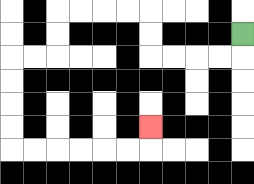{'start': '[10, 1]', 'end': '[6, 5]', 'path_directions': 'D,L,L,L,L,U,U,L,L,L,L,D,D,L,L,D,D,D,D,R,R,R,R,R,R,U', 'path_coordinates': '[[10, 1], [10, 2], [9, 2], [8, 2], [7, 2], [6, 2], [6, 1], [6, 0], [5, 0], [4, 0], [3, 0], [2, 0], [2, 1], [2, 2], [1, 2], [0, 2], [0, 3], [0, 4], [0, 5], [0, 6], [1, 6], [2, 6], [3, 6], [4, 6], [5, 6], [6, 6], [6, 5]]'}